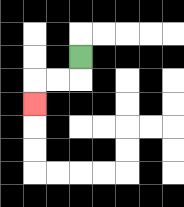{'start': '[3, 2]', 'end': '[1, 4]', 'path_directions': 'D,L,L,D', 'path_coordinates': '[[3, 2], [3, 3], [2, 3], [1, 3], [1, 4]]'}